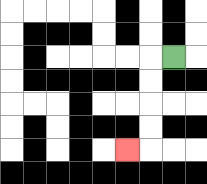{'start': '[7, 2]', 'end': '[5, 6]', 'path_directions': 'L,D,D,D,D,L', 'path_coordinates': '[[7, 2], [6, 2], [6, 3], [6, 4], [6, 5], [6, 6], [5, 6]]'}